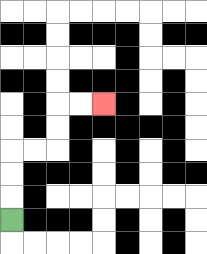{'start': '[0, 9]', 'end': '[4, 4]', 'path_directions': 'U,U,U,R,R,U,U,R,R', 'path_coordinates': '[[0, 9], [0, 8], [0, 7], [0, 6], [1, 6], [2, 6], [2, 5], [2, 4], [3, 4], [4, 4]]'}